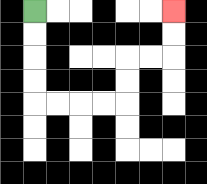{'start': '[1, 0]', 'end': '[7, 0]', 'path_directions': 'D,D,D,D,R,R,R,R,U,U,R,R,U,U', 'path_coordinates': '[[1, 0], [1, 1], [1, 2], [1, 3], [1, 4], [2, 4], [3, 4], [4, 4], [5, 4], [5, 3], [5, 2], [6, 2], [7, 2], [7, 1], [7, 0]]'}